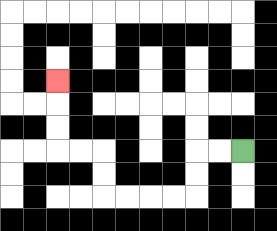{'start': '[10, 6]', 'end': '[2, 3]', 'path_directions': 'L,L,D,D,L,L,L,L,U,U,L,L,U,U,U', 'path_coordinates': '[[10, 6], [9, 6], [8, 6], [8, 7], [8, 8], [7, 8], [6, 8], [5, 8], [4, 8], [4, 7], [4, 6], [3, 6], [2, 6], [2, 5], [2, 4], [2, 3]]'}